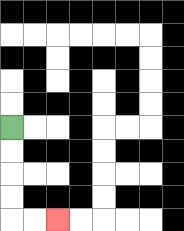{'start': '[0, 5]', 'end': '[2, 9]', 'path_directions': 'D,D,D,D,R,R', 'path_coordinates': '[[0, 5], [0, 6], [0, 7], [0, 8], [0, 9], [1, 9], [2, 9]]'}